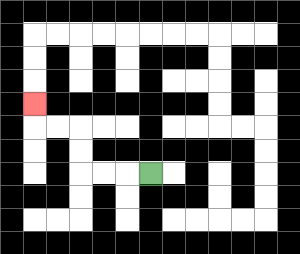{'start': '[6, 7]', 'end': '[1, 4]', 'path_directions': 'L,L,L,U,U,L,L,U', 'path_coordinates': '[[6, 7], [5, 7], [4, 7], [3, 7], [3, 6], [3, 5], [2, 5], [1, 5], [1, 4]]'}